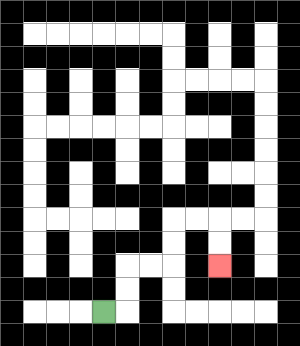{'start': '[4, 13]', 'end': '[9, 11]', 'path_directions': 'R,U,U,R,R,U,U,R,R,D,D', 'path_coordinates': '[[4, 13], [5, 13], [5, 12], [5, 11], [6, 11], [7, 11], [7, 10], [7, 9], [8, 9], [9, 9], [9, 10], [9, 11]]'}